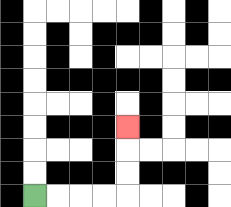{'start': '[1, 8]', 'end': '[5, 5]', 'path_directions': 'R,R,R,R,U,U,U', 'path_coordinates': '[[1, 8], [2, 8], [3, 8], [4, 8], [5, 8], [5, 7], [5, 6], [5, 5]]'}